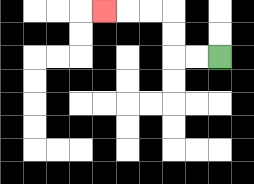{'start': '[9, 2]', 'end': '[4, 0]', 'path_directions': 'L,L,U,U,L,L,L', 'path_coordinates': '[[9, 2], [8, 2], [7, 2], [7, 1], [7, 0], [6, 0], [5, 0], [4, 0]]'}